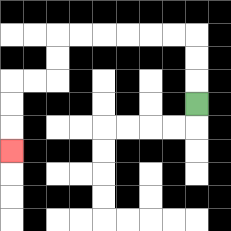{'start': '[8, 4]', 'end': '[0, 6]', 'path_directions': 'U,U,U,L,L,L,L,L,L,D,D,L,L,D,D,D', 'path_coordinates': '[[8, 4], [8, 3], [8, 2], [8, 1], [7, 1], [6, 1], [5, 1], [4, 1], [3, 1], [2, 1], [2, 2], [2, 3], [1, 3], [0, 3], [0, 4], [0, 5], [0, 6]]'}